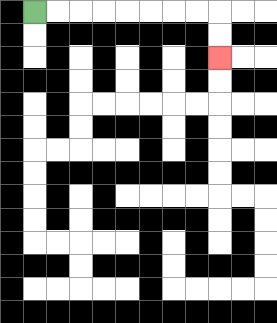{'start': '[1, 0]', 'end': '[9, 2]', 'path_directions': 'R,R,R,R,R,R,R,R,D,D', 'path_coordinates': '[[1, 0], [2, 0], [3, 0], [4, 0], [5, 0], [6, 0], [7, 0], [8, 0], [9, 0], [9, 1], [9, 2]]'}